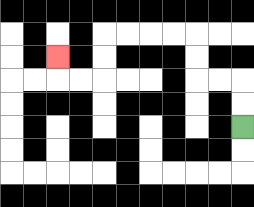{'start': '[10, 5]', 'end': '[2, 2]', 'path_directions': 'U,U,L,L,U,U,L,L,L,L,D,D,L,L,U', 'path_coordinates': '[[10, 5], [10, 4], [10, 3], [9, 3], [8, 3], [8, 2], [8, 1], [7, 1], [6, 1], [5, 1], [4, 1], [4, 2], [4, 3], [3, 3], [2, 3], [2, 2]]'}